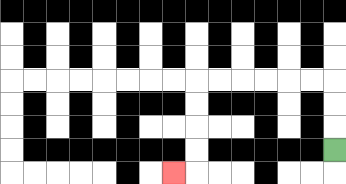{'start': '[14, 6]', 'end': '[7, 7]', 'path_directions': 'U,U,U,L,L,L,L,L,L,D,D,D,D,L', 'path_coordinates': '[[14, 6], [14, 5], [14, 4], [14, 3], [13, 3], [12, 3], [11, 3], [10, 3], [9, 3], [8, 3], [8, 4], [8, 5], [8, 6], [8, 7], [7, 7]]'}